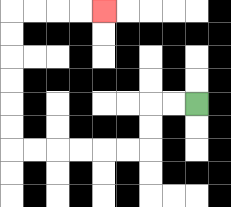{'start': '[8, 4]', 'end': '[4, 0]', 'path_directions': 'L,L,D,D,L,L,L,L,L,L,U,U,U,U,U,U,R,R,R,R', 'path_coordinates': '[[8, 4], [7, 4], [6, 4], [6, 5], [6, 6], [5, 6], [4, 6], [3, 6], [2, 6], [1, 6], [0, 6], [0, 5], [0, 4], [0, 3], [0, 2], [0, 1], [0, 0], [1, 0], [2, 0], [3, 0], [4, 0]]'}